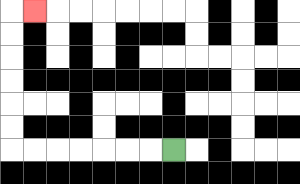{'start': '[7, 6]', 'end': '[1, 0]', 'path_directions': 'L,L,L,L,L,L,L,U,U,U,U,U,U,R', 'path_coordinates': '[[7, 6], [6, 6], [5, 6], [4, 6], [3, 6], [2, 6], [1, 6], [0, 6], [0, 5], [0, 4], [0, 3], [0, 2], [0, 1], [0, 0], [1, 0]]'}